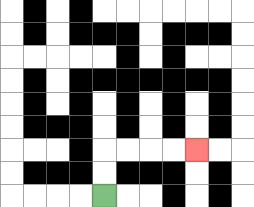{'start': '[4, 8]', 'end': '[8, 6]', 'path_directions': 'U,U,R,R,R,R', 'path_coordinates': '[[4, 8], [4, 7], [4, 6], [5, 6], [6, 6], [7, 6], [8, 6]]'}